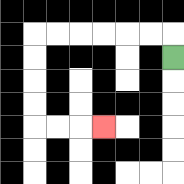{'start': '[7, 2]', 'end': '[4, 5]', 'path_directions': 'U,L,L,L,L,L,L,D,D,D,D,R,R,R', 'path_coordinates': '[[7, 2], [7, 1], [6, 1], [5, 1], [4, 1], [3, 1], [2, 1], [1, 1], [1, 2], [1, 3], [1, 4], [1, 5], [2, 5], [3, 5], [4, 5]]'}